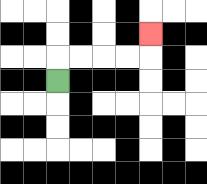{'start': '[2, 3]', 'end': '[6, 1]', 'path_directions': 'U,R,R,R,R,U', 'path_coordinates': '[[2, 3], [2, 2], [3, 2], [4, 2], [5, 2], [6, 2], [6, 1]]'}